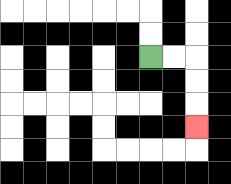{'start': '[6, 2]', 'end': '[8, 5]', 'path_directions': 'R,R,D,D,D', 'path_coordinates': '[[6, 2], [7, 2], [8, 2], [8, 3], [8, 4], [8, 5]]'}